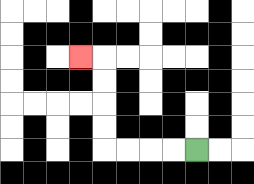{'start': '[8, 6]', 'end': '[3, 2]', 'path_directions': 'L,L,L,L,U,U,U,U,L', 'path_coordinates': '[[8, 6], [7, 6], [6, 6], [5, 6], [4, 6], [4, 5], [4, 4], [4, 3], [4, 2], [3, 2]]'}